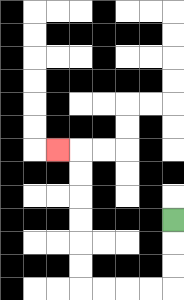{'start': '[7, 9]', 'end': '[2, 6]', 'path_directions': 'D,D,D,L,L,L,L,U,U,U,U,U,U,L', 'path_coordinates': '[[7, 9], [7, 10], [7, 11], [7, 12], [6, 12], [5, 12], [4, 12], [3, 12], [3, 11], [3, 10], [3, 9], [3, 8], [3, 7], [3, 6], [2, 6]]'}